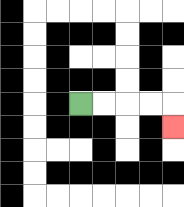{'start': '[3, 4]', 'end': '[7, 5]', 'path_directions': 'R,R,R,R,D', 'path_coordinates': '[[3, 4], [4, 4], [5, 4], [6, 4], [7, 4], [7, 5]]'}